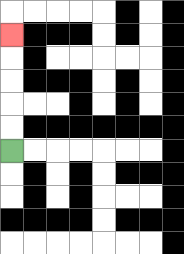{'start': '[0, 6]', 'end': '[0, 1]', 'path_directions': 'U,U,U,U,U', 'path_coordinates': '[[0, 6], [0, 5], [0, 4], [0, 3], [0, 2], [0, 1]]'}